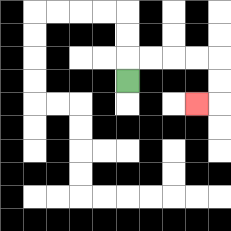{'start': '[5, 3]', 'end': '[8, 4]', 'path_directions': 'U,R,R,R,R,D,D,L', 'path_coordinates': '[[5, 3], [5, 2], [6, 2], [7, 2], [8, 2], [9, 2], [9, 3], [9, 4], [8, 4]]'}